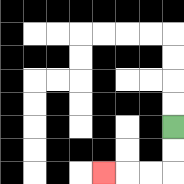{'start': '[7, 5]', 'end': '[4, 7]', 'path_directions': 'D,D,L,L,L', 'path_coordinates': '[[7, 5], [7, 6], [7, 7], [6, 7], [5, 7], [4, 7]]'}